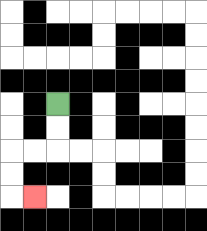{'start': '[2, 4]', 'end': '[1, 8]', 'path_directions': 'D,D,L,L,D,D,R', 'path_coordinates': '[[2, 4], [2, 5], [2, 6], [1, 6], [0, 6], [0, 7], [0, 8], [1, 8]]'}